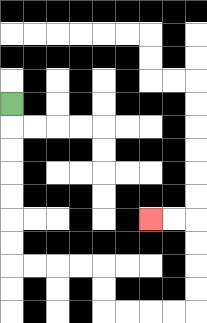{'start': '[0, 4]', 'end': '[6, 9]', 'path_directions': 'D,D,D,D,D,D,D,R,R,R,R,D,D,R,R,R,R,U,U,U,U,L,L', 'path_coordinates': '[[0, 4], [0, 5], [0, 6], [0, 7], [0, 8], [0, 9], [0, 10], [0, 11], [1, 11], [2, 11], [3, 11], [4, 11], [4, 12], [4, 13], [5, 13], [6, 13], [7, 13], [8, 13], [8, 12], [8, 11], [8, 10], [8, 9], [7, 9], [6, 9]]'}